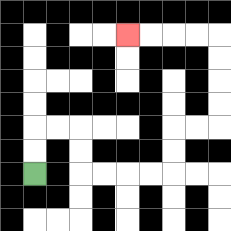{'start': '[1, 7]', 'end': '[5, 1]', 'path_directions': 'U,U,R,R,D,D,R,R,R,R,U,U,R,R,U,U,U,U,L,L,L,L', 'path_coordinates': '[[1, 7], [1, 6], [1, 5], [2, 5], [3, 5], [3, 6], [3, 7], [4, 7], [5, 7], [6, 7], [7, 7], [7, 6], [7, 5], [8, 5], [9, 5], [9, 4], [9, 3], [9, 2], [9, 1], [8, 1], [7, 1], [6, 1], [5, 1]]'}